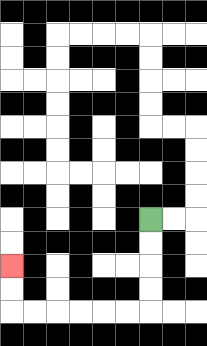{'start': '[6, 9]', 'end': '[0, 11]', 'path_directions': 'D,D,D,D,L,L,L,L,L,L,U,U', 'path_coordinates': '[[6, 9], [6, 10], [6, 11], [6, 12], [6, 13], [5, 13], [4, 13], [3, 13], [2, 13], [1, 13], [0, 13], [0, 12], [0, 11]]'}